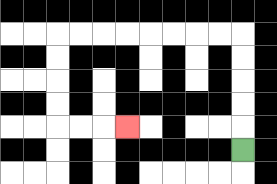{'start': '[10, 6]', 'end': '[5, 5]', 'path_directions': 'U,U,U,U,U,L,L,L,L,L,L,L,L,D,D,D,D,R,R,R', 'path_coordinates': '[[10, 6], [10, 5], [10, 4], [10, 3], [10, 2], [10, 1], [9, 1], [8, 1], [7, 1], [6, 1], [5, 1], [4, 1], [3, 1], [2, 1], [2, 2], [2, 3], [2, 4], [2, 5], [3, 5], [4, 5], [5, 5]]'}